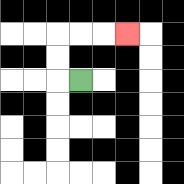{'start': '[3, 3]', 'end': '[5, 1]', 'path_directions': 'L,U,U,R,R,R', 'path_coordinates': '[[3, 3], [2, 3], [2, 2], [2, 1], [3, 1], [4, 1], [5, 1]]'}